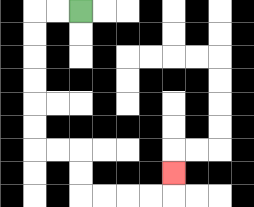{'start': '[3, 0]', 'end': '[7, 7]', 'path_directions': 'L,L,D,D,D,D,D,D,R,R,D,D,R,R,R,R,U', 'path_coordinates': '[[3, 0], [2, 0], [1, 0], [1, 1], [1, 2], [1, 3], [1, 4], [1, 5], [1, 6], [2, 6], [3, 6], [3, 7], [3, 8], [4, 8], [5, 8], [6, 8], [7, 8], [7, 7]]'}